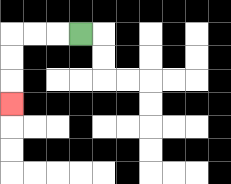{'start': '[3, 1]', 'end': '[0, 4]', 'path_directions': 'L,L,L,D,D,D', 'path_coordinates': '[[3, 1], [2, 1], [1, 1], [0, 1], [0, 2], [0, 3], [0, 4]]'}